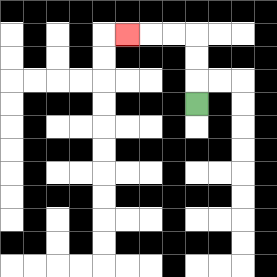{'start': '[8, 4]', 'end': '[5, 1]', 'path_directions': 'U,U,U,L,L,L', 'path_coordinates': '[[8, 4], [8, 3], [8, 2], [8, 1], [7, 1], [6, 1], [5, 1]]'}